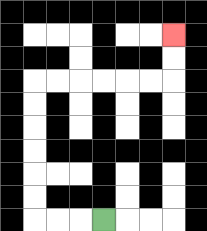{'start': '[4, 9]', 'end': '[7, 1]', 'path_directions': 'L,L,L,U,U,U,U,U,U,R,R,R,R,R,R,U,U', 'path_coordinates': '[[4, 9], [3, 9], [2, 9], [1, 9], [1, 8], [1, 7], [1, 6], [1, 5], [1, 4], [1, 3], [2, 3], [3, 3], [4, 3], [5, 3], [6, 3], [7, 3], [7, 2], [7, 1]]'}